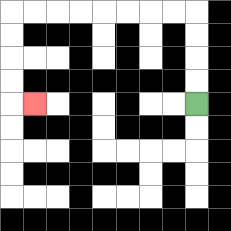{'start': '[8, 4]', 'end': '[1, 4]', 'path_directions': 'U,U,U,U,L,L,L,L,L,L,L,L,D,D,D,D,R', 'path_coordinates': '[[8, 4], [8, 3], [8, 2], [8, 1], [8, 0], [7, 0], [6, 0], [5, 0], [4, 0], [3, 0], [2, 0], [1, 0], [0, 0], [0, 1], [0, 2], [0, 3], [0, 4], [1, 4]]'}